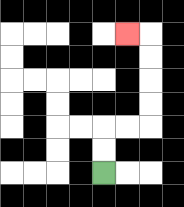{'start': '[4, 7]', 'end': '[5, 1]', 'path_directions': 'U,U,R,R,U,U,U,U,L', 'path_coordinates': '[[4, 7], [4, 6], [4, 5], [5, 5], [6, 5], [6, 4], [6, 3], [6, 2], [6, 1], [5, 1]]'}